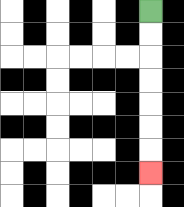{'start': '[6, 0]', 'end': '[6, 7]', 'path_directions': 'D,D,D,D,D,D,D', 'path_coordinates': '[[6, 0], [6, 1], [6, 2], [6, 3], [6, 4], [6, 5], [6, 6], [6, 7]]'}